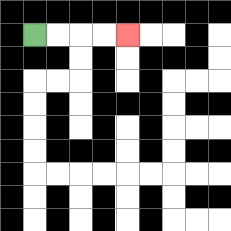{'start': '[1, 1]', 'end': '[5, 1]', 'path_directions': 'R,R,R,R', 'path_coordinates': '[[1, 1], [2, 1], [3, 1], [4, 1], [5, 1]]'}